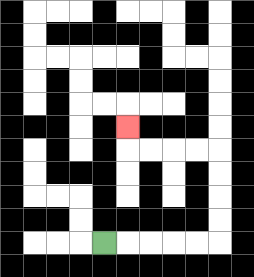{'start': '[4, 10]', 'end': '[5, 5]', 'path_directions': 'R,R,R,R,R,U,U,U,U,L,L,L,L,U', 'path_coordinates': '[[4, 10], [5, 10], [6, 10], [7, 10], [8, 10], [9, 10], [9, 9], [9, 8], [9, 7], [9, 6], [8, 6], [7, 6], [6, 6], [5, 6], [5, 5]]'}